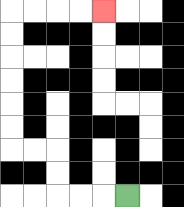{'start': '[5, 8]', 'end': '[4, 0]', 'path_directions': 'L,L,L,U,U,L,L,U,U,U,U,U,U,R,R,R,R', 'path_coordinates': '[[5, 8], [4, 8], [3, 8], [2, 8], [2, 7], [2, 6], [1, 6], [0, 6], [0, 5], [0, 4], [0, 3], [0, 2], [0, 1], [0, 0], [1, 0], [2, 0], [3, 0], [4, 0]]'}